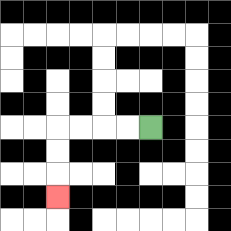{'start': '[6, 5]', 'end': '[2, 8]', 'path_directions': 'L,L,L,L,D,D,D', 'path_coordinates': '[[6, 5], [5, 5], [4, 5], [3, 5], [2, 5], [2, 6], [2, 7], [2, 8]]'}